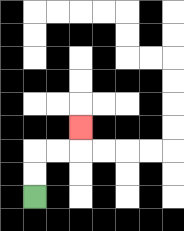{'start': '[1, 8]', 'end': '[3, 5]', 'path_directions': 'U,U,R,R,U', 'path_coordinates': '[[1, 8], [1, 7], [1, 6], [2, 6], [3, 6], [3, 5]]'}